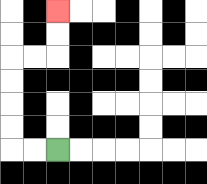{'start': '[2, 6]', 'end': '[2, 0]', 'path_directions': 'L,L,U,U,U,U,R,R,U,U', 'path_coordinates': '[[2, 6], [1, 6], [0, 6], [0, 5], [0, 4], [0, 3], [0, 2], [1, 2], [2, 2], [2, 1], [2, 0]]'}